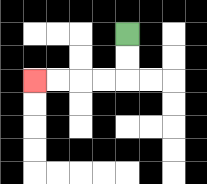{'start': '[5, 1]', 'end': '[1, 3]', 'path_directions': 'D,D,L,L,L,L', 'path_coordinates': '[[5, 1], [5, 2], [5, 3], [4, 3], [3, 3], [2, 3], [1, 3]]'}